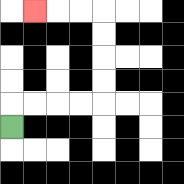{'start': '[0, 5]', 'end': '[1, 0]', 'path_directions': 'U,R,R,R,R,U,U,U,U,L,L,L', 'path_coordinates': '[[0, 5], [0, 4], [1, 4], [2, 4], [3, 4], [4, 4], [4, 3], [4, 2], [4, 1], [4, 0], [3, 0], [2, 0], [1, 0]]'}